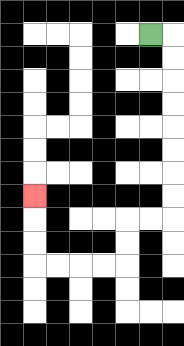{'start': '[6, 1]', 'end': '[1, 8]', 'path_directions': 'R,D,D,D,D,D,D,D,D,L,L,D,D,L,L,L,L,U,U,U', 'path_coordinates': '[[6, 1], [7, 1], [7, 2], [7, 3], [7, 4], [7, 5], [7, 6], [7, 7], [7, 8], [7, 9], [6, 9], [5, 9], [5, 10], [5, 11], [4, 11], [3, 11], [2, 11], [1, 11], [1, 10], [1, 9], [1, 8]]'}